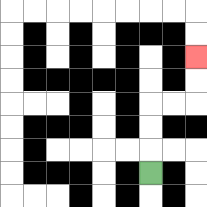{'start': '[6, 7]', 'end': '[8, 2]', 'path_directions': 'U,U,U,R,R,U,U', 'path_coordinates': '[[6, 7], [6, 6], [6, 5], [6, 4], [7, 4], [8, 4], [8, 3], [8, 2]]'}